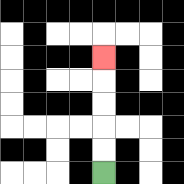{'start': '[4, 7]', 'end': '[4, 2]', 'path_directions': 'U,U,U,U,U', 'path_coordinates': '[[4, 7], [4, 6], [4, 5], [4, 4], [4, 3], [4, 2]]'}